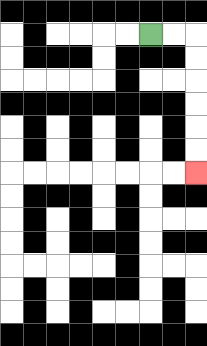{'start': '[6, 1]', 'end': '[8, 7]', 'path_directions': 'R,R,D,D,D,D,D,D', 'path_coordinates': '[[6, 1], [7, 1], [8, 1], [8, 2], [8, 3], [8, 4], [8, 5], [8, 6], [8, 7]]'}